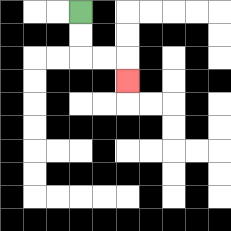{'start': '[3, 0]', 'end': '[5, 3]', 'path_directions': 'D,D,R,R,D', 'path_coordinates': '[[3, 0], [3, 1], [3, 2], [4, 2], [5, 2], [5, 3]]'}